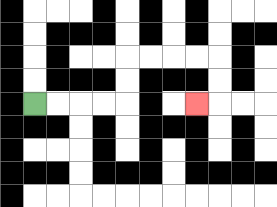{'start': '[1, 4]', 'end': '[8, 4]', 'path_directions': 'R,R,R,R,U,U,R,R,R,R,D,D,L', 'path_coordinates': '[[1, 4], [2, 4], [3, 4], [4, 4], [5, 4], [5, 3], [5, 2], [6, 2], [7, 2], [8, 2], [9, 2], [9, 3], [9, 4], [8, 4]]'}